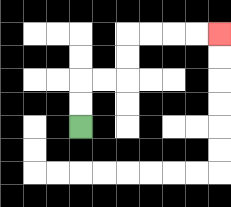{'start': '[3, 5]', 'end': '[9, 1]', 'path_directions': 'U,U,R,R,U,U,R,R,R,R', 'path_coordinates': '[[3, 5], [3, 4], [3, 3], [4, 3], [5, 3], [5, 2], [5, 1], [6, 1], [7, 1], [8, 1], [9, 1]]'}